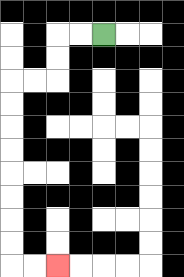{'start': '[4, 1]', 'end': '[2, 11]', 'path_directions': 'L,L,D,D,L,L,D,D,D,D,D,D,D,D,R,R', 'path_coordinates': '[[4, 1], [3, 1], [2, 1], [2, 2], [2, 3], [1, 3], [0, 3], [0, 4], [0, 5], [0, 6], [0, 7], [0, 8], [0, 9], [0, 10], [0, 11], [1, 11], [2, 11]]'}